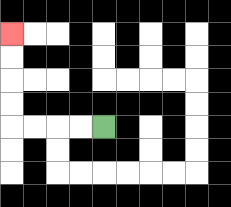{'start': '[4, 5]', 'end': '[0, 1]', 'path_directions': 'L,L,L,L,U,U,U,U', 'path_coordinates': '[[4, 5], [3, 5], [2, 5], [1, 5], [0, 5], [0, 4], [0, 3], [0, 2], [0, 1]]'}